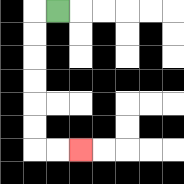{'start': '[2, 0]', 'end': '[3, 6]', 'path_directions': 'L,D,D,D,D,D,D,R,R', 'path_coordinates': '[[2, 0], [1, 0], [1, 1], [1, 2], [1, 3], [1, 4], [1, 5], [1, 6], [2, 6], [3, 6]]'}